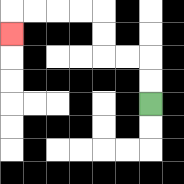{'start': '[6, 4]', 'end': '[0, 1]', 'path_directions': 'U,U,L,L,U,U,L,L,L,L,D', 'path_coordinates': '[[6, 4], [6, 3], [6, 2], [5, 2], [4, 2], [4, 1], [4, 0], [3, 0], [2, 0], [1, 0], [0, 0], [0, 1]]'}